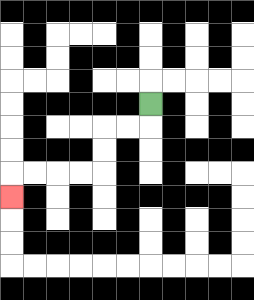{'start': '[6, 4]', 'end': '[0, 8]', 'path_directions': 'D,L,L,D,D,L,L,L,L,D', 'path_coordinates': '[[6, 4], [6, 5], [5, 5], [4, 5], [4, 6], [4, 7], [3, 7], [2, 7], [1, 7], [0, 7], [0, 8]]'}